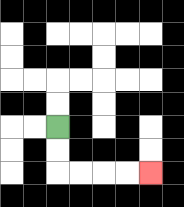{'start': '[2, 5]', 'end': '[6, 7]', 'path_directions': 'D,D,R,R,R,R', 'path_coordinates': '[[2, 5], [2, 6], [2, 7], [3, 7], [4, 7], [5, 7], [6, 7]]'}